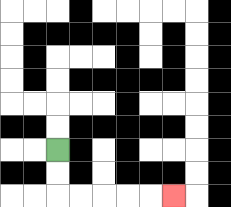{'start': '[2, 6]', 'end': '[7, 8]', 'path_directions': 'D,D,R,R,R,R,R', 'path_coordinates': '[[2, 6], [2, 7], [2, 8], [3, 8], [4, 8], [5, 8], [6, 8], [7, 8]]'}